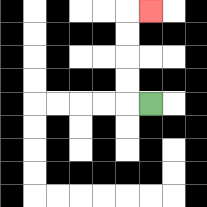{'start': '[6, 4]', 'end': '[6, 0]', 'path_directions': 'L,U,U,U,U,R', 'path_coordinates': '[[6, 4], [5, 4], [5, 3], [5, 2], [5, 1], [5, 0], [6, 0]]'}